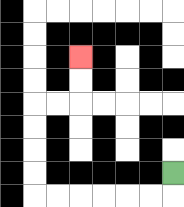{'start': '[7, 7]', 'end': '[3, 2]', 'path_directions': 'D,L,L,L,L,L,L,U,U,U,U,R,R,U,U', 'path_coordinates': '[[7, 7], [7, 8], [6, 8], [5, 8], [4, 8], [3, 8], [2, 8], [1, 8], [1, 7], [1, 6], [1, 5], [1, 4], [2, 4], [3, 4], [3, 3], [3, 2]]'}